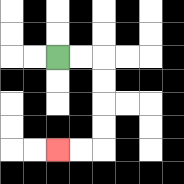{'start': '[2, 2]', 'end': '[2, 6]', 'path_directions': 'R,R,D,D,D,D,L,L', 'path_coordinates': '[[2, 2], [3, 2], [4, 2], [4, 3], [4, 4], [4, 5], [4, 6], [3, 6], [2, 6]]'}